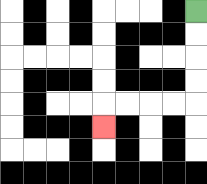{'start': '[8, 0]', 'end': '[4, 5]', 'path_directions': 'D,D,D,D,L,L,L,L,D', 'path_coordinates': '[[8, 0], [8, 1], [8, 2], [8, 3], [8, 4], [7, 4], [6, 4], [5, 4], [4, 4], [4, 5]]'}